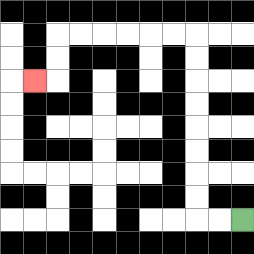{'start': '[10, 9]', 'end': '[1, 3]', 'path_directions': 'L,L,U,U,U,U,U,U,U,U,L,L,L,L,L,L,D,D,L', 'path_coordinates': '[[10, 9], [9, 9], [8, 9], [8, 8], [8, 7], [8, 6], [8, 5], [8, 4], [8, 3], [8, 2], [8, 1], [7, 1], [6, 1], [5, 1], [4, 1], [3, 1], [2, 1], [2, 2], [2, 3], [1, 3]]'}